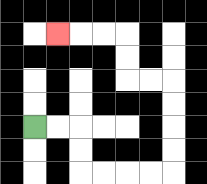{'start': '[1, 5]', 'end': '[2, 1]', 'path_directions': 'R,R,D,D,R,R,R,R,U,U,U,U,L,L,U,U,L,L,L', 'path_coordinates': '[[1, 5], [2, 5], [3, 5], [3, 6], [3, 7], [4, 7], [5, 7], [6, 7], [7, 7], [7, 6], [7, 5], [7, 4], [7, 3], [6, 3], [5, 3], [5, 2], [5, 1], [4, 1], [3, 1], [2, 1]]'}